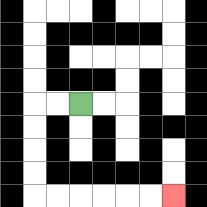{'start': '[3, 4]', 'end': '[7, 8]', 'path_directions': 'L,L,D,D,D,D,R,R,R,R,R,R', 'path_coordinates': '[[3, 4], [2, 4], [1, 4], [1, 5], [1, 6], [1, 7], [1, 8], [2, 8], [3, 8], [4, 8], [5, 8], [6, 8], [7, 8]]'}